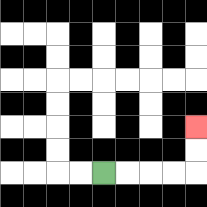{'start': '[4, 7]', 'end': '[8, 5]', 'path_directions': 'R,R,R,R,U,U', 'path_coordinates': '[[4, 7], [5, 7], [6, 7], [7, 7], [8, 7], [8, 6], [8, 5]]'}